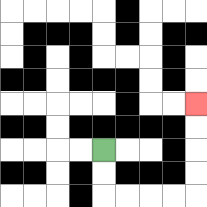{'start': '[4, 6]', 'end': '[8, 4]', 'path_directions': 'D,D,R,R,R,R,U,U,U,U', 'path_coordinates': '[[4, 6], [4, 7], [4, 8], [5, 8], [6, 8], [7, 8], [8, 8], [8, 7], [8, 6], [8, 5], [8, 4]]'}